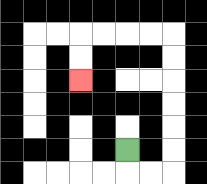{'start': '[5, 6]', 'end': '[3, 3]', 'path_directions': 'D,R,R,U,U,U,U,U,U,L,L,L,L,D,D', 'path_coordinates': '[[5, 6], [5, 7], [6, 7], [7, 7], [7, 6], [7, 5], [7, 4], [7, 3], [7, 2], [7, 1], [6, 1], [5, 1], [4, 1], [3, 1], [3, 2], [3, 3]]'}